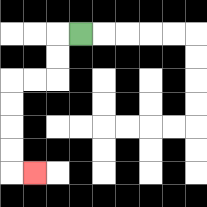{'start': '[3, 1]', 'end': '[1, 7]', 'path_directions': 'L,D,D,L,L,D,D,D,D,R', 'path_coordinates': '[[3, 1], [2, 1], [2, 2], [2, 3], [1, 3], [0, 3], [0, 4], [0, 5], [0, 6], [0, 7], [1, 7]]'}